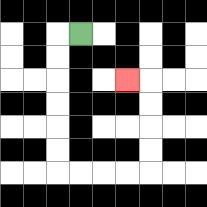{'start': '[3, 1]', 'end': '[5, 3]', 'path_directions': 'L,D,D,D,D,D,D,R,R,R,R,U,U,U,U,L', 'path_coordinates': '[[3, 1], [2, 1], [2, 2], [2, 3], [2, 4], [2, 5], [2, 6], [2, 7], [3, 7], [4, 7], [5, 7], [6, 7], [6, 6], [6, 5], [6, 4], [6, 3], [5, 3]]'}